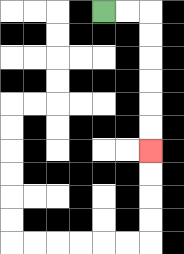{'start': '[4, 0]', 'end': '[6, 6]', 'path_directions': 'R,R,D,D,D,D,D,D', 'path_coordinates': '[[4, 0], [5, 0], [6, 0], [6, 1], [6, 2], [6, 3], [6, 4], [6, 5], [6, 6]]'}